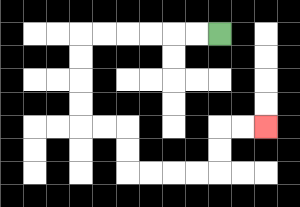{'start': '[9, 1]', 'end': '[11, 5]', 'path_directions': 'L,L,L,L,L,L,D,D,D,D,R,R,D,D,R,R,R,R,U,U,R,R', 'path_coordinates': '[[9, 1], [8, 1], [7, 1], [6, 1], [5, 1], [4, 1], [3, 1], [3, 2], [3, 3], [3, 4], [3, 5], [4, 5], [5, 5], [5, 6], [5, 7], [6, 7], [7, 7], [8, 7], [9, 7], [9, 6], [9, 5], [10, 5], [11, 5]]'}